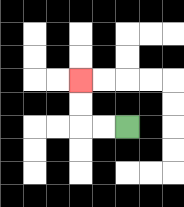{'start': '[5, 5]', 'end': '[3, 3]', 'path_directions': 'L,L,U,U', 'path_coordinates': '[[5, 5], [4, 5], [3, 5], [3, 4], [3, 3]]'}